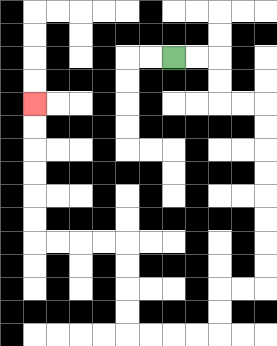{'start': '[7, 2]', 'end': '[1, 4]', 'path_directions': 'R,R,D,D,R,R,D,D,D,D,D,D,D,D,L,L,D,D,L,L,L,L,U,U,U,U,L,L,L,L,U,U,U,U,U,U', 'path_coordinates': '[[7, 2], [8, 2], [9, 2], [9, 3], [9, 4], [10, 4], [11, 4], [11, 5], [11, 6], [11, 7], [11, 8], [11, 9], [11, 10], [11, 11], [11, 12], [10, 12], [9, 12], [9, 13], [9, 14], [8, 14], [7, 14], [6, 14], [5, 14], [5, 13], [5, 12], [5, 11], [5, 10], [4, 10], [3, 10], [2, 10], [1, 10], [1, 9], [1, 8], [1, 7], [1, 6], [1, 5], [1, 4]]'}